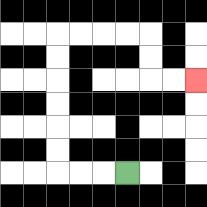{'start': '[5, 7]', 'end': '[8, 3]', 'path_directions': 'L,L,L,U,U,U,U,U,U,R,R,R,R,D,D,R,R', 'path_coordinates': '[[5, 7], [4, 7], [3, 7], [2, 7], [2, 6], [2, 5], [2, 4], [2, 3], [2, 2], [2, 1], [3, 1], [4, 1], [5, 1], [6, 1], [6, 2], [6, 3], [7, 3], [8, 3]]'}